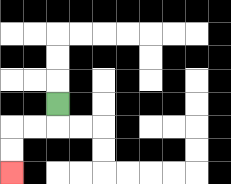{'start': '[2, 4]', 'end': '[0, 7]', 'path_directions': 'D,L,L,D,D', 'path_coordinates': '[[2, 4], [2, 5], [1, 5], [0, 5], [0, 6], [0, 7]]'}